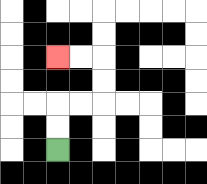{'start': '[2, 6]', 'end': '[2, 2]', 'path_directions': 'U,U,R,R,U,U,L,L', 'path_coordinates': '[[2, 6], [2, 5], [2, 4], [3, 4], [4, 4], [4, 3], [4, 2], [3, 2], [2, 2]]'}